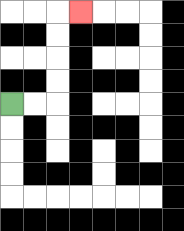{'start': '[0, 4]', 'end': '[3, 0]', 'path_directions': 'R,R,U,U,U,U,R', 'path_coordinates': '[[0, 4], [1, 4], [2, 4], [2, 3], [2, 2], [2, 1], [2, 0], [3, 0]]'}